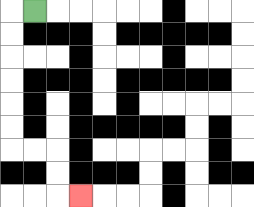{'start': '[1, 0]', 'end': '[3, 8]', 'path_directions': 'L,D,D,D,D,D,D,R,R,D,D,R', 'path_coordinates': '[[1, 0], [0, 0], [0, 1], [0, 2], [0, 3], [0, 4], [0, 5], [0, 6], [1, 6], [2, 6], [2, 7], [2, 8], [3, 8]]'}